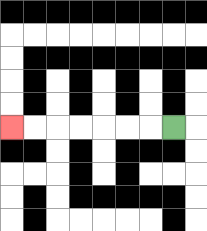{'start': '[7, 5]', 'end': '[0, 5]', 'path_directions': 'L,L,L,L,L,L,L', 'path_coordinates': '[[7, 5], [6, 5], [5, 5], [4, 5], [3, 5], [2, 5], [1, 5], [0, 5]]'}